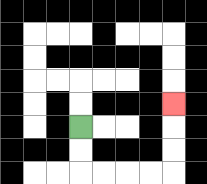{'start': '[3, 5]', 'end': '[7, 4]', 'path_directions': 'D,D,R,R,R,R,U,U,U', 'path_coordinates': '[[3, 5], [3, 6], [3, 7], [4, 7], [5, 7], [6, 7], [7, 7], [7, 6], [7, 5], [7, 4]]'}